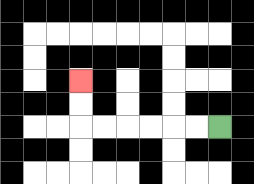{'start': '[9, 5]', 'end': '[3, 3]', 'path_directions': 'L,L,L,L,L,L,U,U', 'path_coordinates': '[[9, 5], [8, 5], [7, 5], [6, 5], [5, 5], [4, 5], [3, 5], [3, 4], [3, 3]]'}